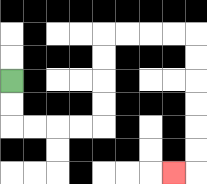{'start': '[0, 3]', 'end': '[7, 7]', 'path_directions': 'D,D,R,R,R,R,U,U,U,U,R,R,R,R,D,D,D,D,D,D,L', 'path_coordinates': '[[0, 3], [0, 4], [0, 5], [1, 5], [2, 5], [3, 5], [4, 5], [4, 4], [4, 3], [4, 2], [4, 1], [5, 1], [6, 1], [7, 1], [8, 1], [8, 2], [8, 3], [8, 4], [8, 5], [8, 6], [8, 7], [7, 7]]'}